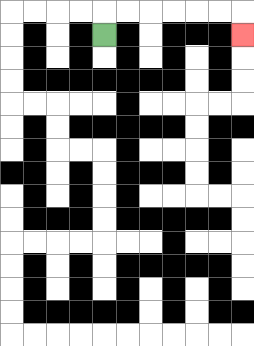{'start': '[4, 1]', 'end': '[10, 1]', 'path_directions': 'U,R,R,R,R,R,R,D', 'path_coordinates': '[[4, 1], [4, 0], [5, 0], [6, 0], [7, 0], [8, 0], [9, 0], [10, 0], [10, 1]]'}